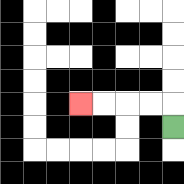{'start': '[7, 5]', 'end': '[3, 4]', 'path_directions': 'U,L,L,L,L', 'path_coordinates': '[[7, 5], [7, 4], [6, 4], [5, 4], [4, 4], [3, 4]]'}